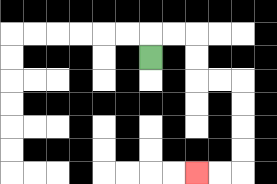{'start': '[6, 2]', 'end': '[8, 7]', 'path_directions': 'U,R,R,D,D,R,R,D,D,D,D,L,L', 'path_coordinates': '[[6, 2], [6, 1], [7, 1], [8, 1], [8, 2], [8, 3], [9, 3], [10, 3], [10, 4], [10, 5], [10, 6], [10, 7], [9, 7], [8, 7]]'}